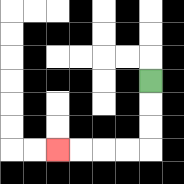{'start': '[6, 3]', 'end': '[2, 6]', 'path_directions': 'D,D,D,L,L,L,L', 'path_coordinates': '[[6, 3], [6, 4], [6, 5], [6, 6], [5, 6], [4, 6], [3, 6], [2, 6]]'}